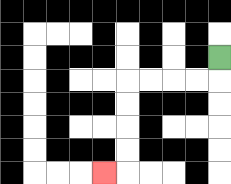{'start': '[9, 2]', 'end': '[4, 7]', 'path_directions': 'D,L,L,L,L,D,D,D,D,L', 'path_coordinates': '[[9, 2], [9, 3], [8, 3], [7, 3], [6, 3], [5, 3], [5, 4], [5, 5], [5, 6], [5, 7], [4, 7]]'}